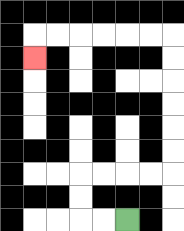{'start': '[5, 9]', 'end': '[1, 2]', 'path_directions': 'L,L,U,U,R,R,R,R,U,U,U,U,U,U,L,L,L,L,L,L,D', 'path_coordinates': '[[5, 9], [4, 9], [3, 9], [3, 8], [3, 7], [4, 7], [5, 7], [6, 7], [7, 7], [7, 6], [7, 5], [7, 4], [7, 3], [7, 2], [7, 1], [6, 1], [5, 1], [4, 1], [3, 1], [2, 1], [1, 1], [1, 2]]'}